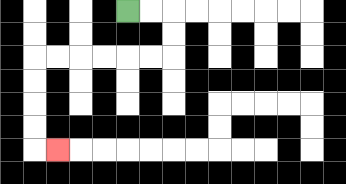{'start': '[5, 0]', 'end': '[2, 6]', 'path_directions': 'R,R,D,D,L,L,L,L,L,L,D,D,D,D,R', 'path_coordinates': '[[5, 0], [6, 0], [7, 0], [7, 1], [7, 2], [6, 2], [5, 2], [4, 2], [3, 2], [2, 2], [1, 2], [1, 3], [1, 4], [1, 5], [1, 6], [2, 6]]'}